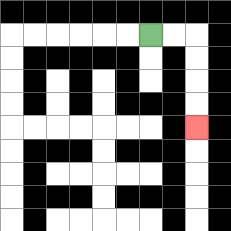{'start': '[6, 1]', 'end': '[8, 5]', 'path_directions': 'R,R,D,D,D,D', 'path_coordinates': '[[6, 1], [7, 1], [8, 1], [8, 2], [8, 3], [8, 4], [8, 5]]'}